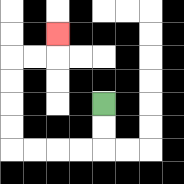{'start': '[4, 4]', 'end': '[2, 1]', 'path_directions': 'D,D,L,L,L,L,U,U,U,U,R,R,U', 'path_coordinates': '[[4, 4], [4, 5], [4, 6], [3, 6], [2, 6], [1, 6], [0, 6], [0, 5], [0, 4], [0, 3], [0, 2], [1, 2], [2, 2], [2, 1]]'}